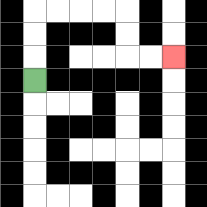{'start': '[1, 3]', 'end': '[7, 2]', 'path_directions': 'U,U,U,R,R,R,R,D,D,R,R', 'path_coordinates': '[[1, 3], [1, 2], [1, 1], [1, 0], [2, 0], [3, 0], [4, 0], [5, 0], [5, 1], [5, 2], [6, 2], [7, 2]]'}